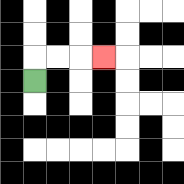{'start': '[1, 3]', 'end': '[4, 2]', 'path_directions': 'U,R,R,R', 'path_coordinates': '[[1, 3], [1, 2], [2, 2], [3, 2], [4, 2]]'}